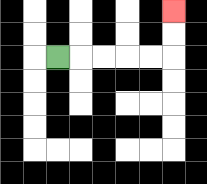{'start': '[2, 2]', 'end': '[7, 0]', 'path_directions': 'R,R,R,R,R,U,U', 'path_coordinates': '[[2, 2], [3, 2], [4, 2], [5, 2], [6, 2], [7, 2], [7, 1], [7, 0]]'}